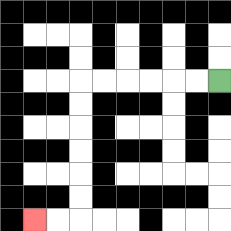{'start': '[9, 3]', 'end': '[1, 9]', 'path_directions': 'L,L,L,L,L,L,D,D,D,D,D,D,L,L', 'path_coordinates': '[[9, 3], [8, 3], [7, 3], [6, 3], [5, 3], [4, 3], [3, 3], [3, 4], [3, 5], [3, 6], [3, 7], [3, 8], [3, 9], [2, 9], [1, 9]]'}